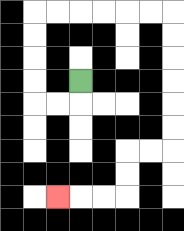{'start': '[3, 3]', 'end': '[2, 8]', 'path_directions': 'D,L,L,U,U,U,U,R,R,R,R,R,R,D,D,D,D,D,D,L,L,D,D,L,L,L', 'path_coordinates': '[[3, 3], [3, 4], [2, 4], [1, 4], [1, 3], [1, 2], [1, 1], [1, 0], [2, 0], [3, 0], [4, 0], [5, 0], [6, 0], [7, 0], [7, 1], [7, 2], [7, 3], [7, 4], [7, 5], [7, 6], [6, 6], [5, 6], [5, 7], [5, 8], [4, 8], [3, 8], [2, 8]]'}